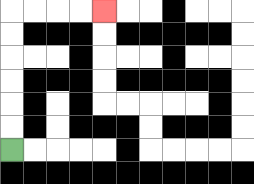{'start': '[0, 6]', 'end': '[4, 0]', 'path_directions': 'U,U,U,U,U,U,R,R,R,R', 'path_coordinates': '[[0, 6], [0, 5], [0, 4], [0, 3], [0, 2], [0, 1], [0, 0], [1, 0], [2, 0], [3, 0], [4, 0]]'}